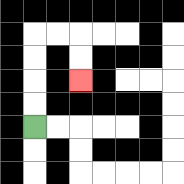{'start': '[1, 5]', 'end': '[3, 3]', 'path_directions': 'U,U,U,U,R,R,D,D', 'path_coordinates': '[[1, 5], [1, 4], [1, 3], [1, 2], [1, 1], [2, 1], [3, 1], [3, 2], [3, 3]]'}